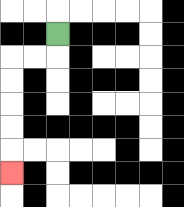{'start': '[2, 1]', 'end': '[0, 7]', 'path_directions': 'D,L,L,D,D,D,D,D', 'path_coordinates': '[[2, 1], [2, 2], [1, 2], [0, 2], [0, 3], [0, 4], [0, 5], [0, 6], [0, 7]]'}